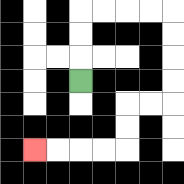{'start': '[3, 3]', 'end': '[1, 6]', 'path_directions': 'U,U,U,R,R,R,R,D,D,D,D,L,L,D,D,L,L,L,L', 'path_coordinates': '[[3, 3], [3, 2], [3, 1], [3, 0], [4, 0], [5, 0], [6, 0], [7, 0], [7, 1], [7, 2], [7, 3], [7, 4], [6, 4], [5, 4], [5, 5], [5, 6], [4, 6], [3, 6], [2, 6], [1, 6]]'}